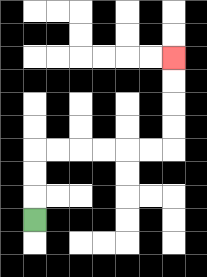{'start': '[1, 9]', 'end': '[7, 2]', 'path_directions': 'U,U,U,R,R,R,R,R,R,U,U,U,U', 'path_coordinates': '[[1, 9], [1, 8], [1, 7], [1, 6], [2, 6], [3, 6], [4, 6], [5, 6], [6, 6], [7, 6], [7, 5], [7, 4], [7, 3], [7, 2]]'}